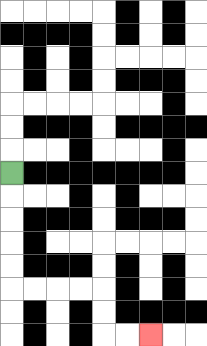{'start': '[0, 7]', 'end': '[6, 14]', 'path_directions': 'D,D,D,D,D,R,R,R,R,D,D,R,R', 'path_coordinates': '[[0, 7], [0, 8], [0, 9], [0, 10], [0, 11], [0, 12], [1, 12], [2, 12], [3, 12], [4, 12], [4, 13], [4, 14], [5, 14], [6, 14]]'}